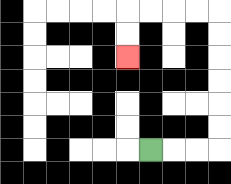{'start': '[6, 6]', 'end': '[5, 2]', 'path_directions': 'R,R,R,U,U,U,U,U,U,L,L,L,L,D,D', 'path_coordinates': '[[6, 6], [7, 6], [8, 6], [9, 6], [9, 5], [9, 4], [9, 3], [9, 2], [9, 1], [9, 0], [8, 0], [7, 0], [6, 0], [5, 0], [5, 1], [5, 2]]'}